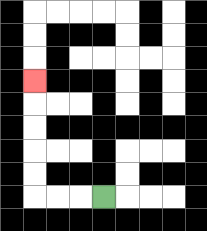{'start': '[4, 8]', 'end': '[1, 3]', 'path_directions': 'L,L,L,U,U,U,U,U', 'path_coordinates': '[[4, 8], [3, 8], [2, 8], [1, 8], [1, 7], [1, 6], [1, 5], [1, 4], [1, 3]]'}